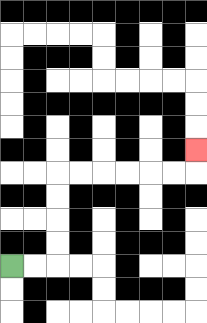{'start': '[0, 11]', 'end': '[8, 6]', 'path_directions': 'R,R,U,U,U,U,R,R,R,R,R,R,U', 'path_coordinates': '[[0, 11], [1, 11], [2, 11], [2, 10], [2, 9], [2, 8], [2, 7], [3, 7], [4, 7], [5, 7], [6, 7], [7, 7], [8, 7], [8, 6]]'}